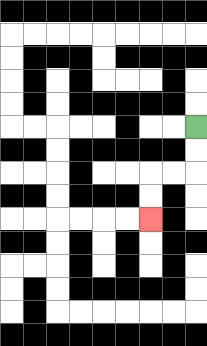{'start': '[8, 5]', 'end': '[6, 9]', 'path_directions': 'D,D,L,L,D,D', 'path_coordinates': '[[8, 5], [8, 6], [8, 7], [7, 7], [6, 7], [6, 8], [6, 9]]'}